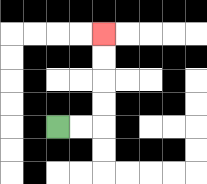{'start': '[2, 5]', 'end': '[4, 1]', 'path_directions': 'R,R,U,U,U,U', 'path_coordinates': '[[2, 5], [3, 5], [4, 5], [4, 4], [4, 3], [4, 2], [4, 1]]'}